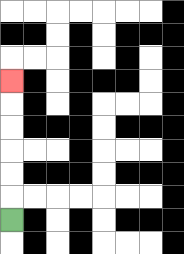{'start': '[0, 9]', 'end': '[0, 3]', 'path_directions': 'U,U,U,U,U,U', 'path_coordinates': '[[0, 9], [0, 8], [0, 7], [0, 6], [0, 5], [0, 4], [0, 3]]'}